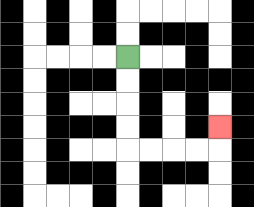{'start': '[5, 2]', 'end': '[9, 5]', 'path_directions': 'D,D,D,D,R,R,R,R,U', 'path_coordinates': '[[5, 2], [5, 3], [5, 4], [5, 5], [5, 6], [6, 6], [7, 6], [8, 6], [9, 6], [9, 5]]'}